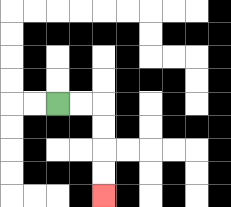{'start': '[2, 4]', 'end': '[4, 8]', 'path_directions': 'R,R,D,D,D,D', 'path_coordinates': '[[2, 4], [3, 4], [4, 4], [4, 5], [4, 6], [4, 7], [4, 8]]'}